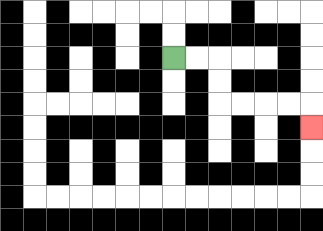{'start': '[7, 2]', 'end': '[13, 5]', 'path_directions': 'R,R,D,D,R,R,R,R,D', 'path_coordinates': '[[7, 2], [8, 2], [9, 2], [9, 3], [9, 4], [10, 4], [11, 4], [12, 4], [13, 4], [13, 5]]'}